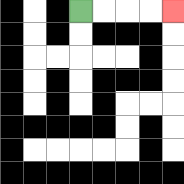{'start': '[3, 0]', 'end': '[7, 0]', 'path_directions': 'R,R,R,R', 'path_coordinates': '[[3, 0], [4, 0], [5, 0], [6, 0], [7, 0]]'}